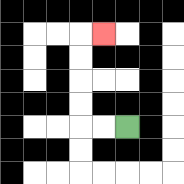{'start': '[5, 5]', 'end': '[4, 1]', 'path_directions': 'L,L,U,U,U,U,R', 'path_coordinates': '[[5, 5], [4, 5], [3, 5], [3, 4], [3, 3], [3, 2], [3, 1], [4, 1]]'}